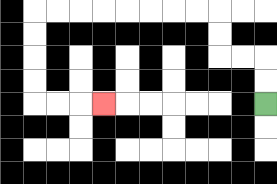{'start': '[11, 4]', 'end': '[4, 4]', 'path_directions': 'U,U,L,L,U,U,L,L,L,L,L,L,L,L,D,D,D,D,R,R,R', 'path_coordinates': '[[11, 4], [11, 3], [11, 2], [10, 2], [9, 2], [9, 1], [9, 0], [8, 0], [7, 0], [6, 0], [5, 0], [4, 0], [3, 0], [2, 0], [1, 0], [1, 1], [1, 2], [1, 3], [1, 4], [2, 4], [3, 4], [4, 4]]'}